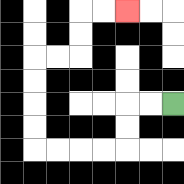{'start': '[7, 4]', 'end': '[5, 0]', 'path_directions': 'L,L,D,D,L,L,L,L,U,U,U,U,R,R,U,U,R,R', 'path_coordinates': '[[7, 4], [6, 4], [5, 4], [5, 5], [5, 6], [4, 6], [3, 6], [2, 6], [1, 6], [1, 5], [1, 4], [1, 3], [1, 2], [2, 2], [3, 2], [3, 1], [3, 0], [4, 0], [5, 0]]'}